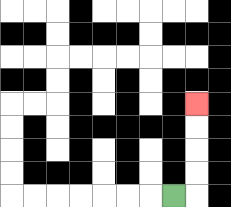{'start': '[7, 8]', 'end': '[8, 4]', 'path_directions': 'R,U,U,U,U', 'path_coordinates': '[[7, 8], [8, 8], [8, 7], [8, 6], [8, 5], [8, 4]]'}